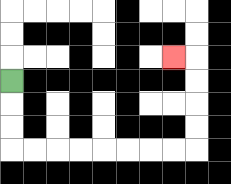{'start': '[0, 3]', 'end': '[7, 2]', 'path_directions': 'D,D,D,R,R,R,R,R,R,R,R,U,U,U,U,L', 'path_coordinates': '[[0, 3], [0, 4], [0, 5], [0, 6], [1, 6], [2, 6], [3, 6], [4, 6], [5, 6], [6, 6], [7, 6], [8, 6], [8, 5], [8, 4], [8, 3], [8, 2], [7, 2]]'}